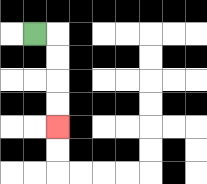{'start': '[1, 1]', 'end': '[2, 5]', 'path_directions': 'R,D,D,D,D', 'path_coordinates': '[[1, 1], [2, 1], [2, 2], [2, 3], [2, 4], [2, 5]]'}